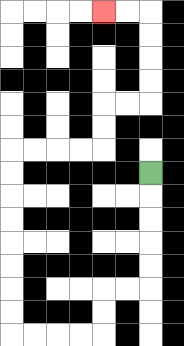{'start': '[6, 7]', 'end': '[4, 0]', 'path_directions': 'D,D,D,D,D,L,L,D,D,L,L,L,L,U,U,U,U,U,U,U,U,R,R,R,R,U,U,R,R,U,U,U,U,L,L', 'path_coordinates': '[[6, 7], [6, 8], [6, 9], [6, 10], [6, 11], [6, 12], [5, 12], [4, 12], [4, 13], [4, 14], [3, 14], [2, 14], [1, 14], [0, 14], [0, 13], [0, 12], [0, 11], [0, 10], [0, 9], [0, 8], [0, 7], [0, 6], [1, 6], [2, 6], [3, 6], [4, 6], [4, 5], [4, 4], [5, 4], [6, 4], [6, 3], [6, 2], [6, 1], [6, 0], [5, 0], [4, 0]]'}